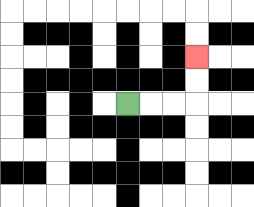{'start': '[5, 4]', 'end': '[8, 2]', 'path_directions': 'R,R,R,U,U', 'path_coordinates': '[[5, 4], [6, 4], [7, 4], [8, 4], [8, 3], [8, 2]]'}